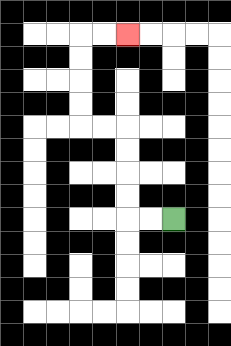{'start': '[7, 9]', 'end': '[5, 1]', 'path_directions': 'L,L,U,U,U,U,L,L,U,U,U,U,R,R', 'path_coordinates': '[[7, 9], [6, 9], [5, 9], [5, 8], [5, 7], [5, 6], [5, 5], [4, 5], [3, 5], [3, 4], [3, 3], [3, 2], [3, 1], [4, 1], [5, 1]]'}